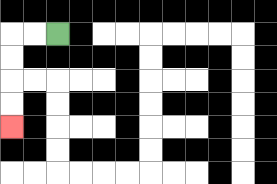{'start': '[2, 1]', 'end': '[0, 5]', 'path_directions': 'L,L,D,D,D,D', 'path_coordinates': '[[2, 1], [1, 1], [0, 1], [0, 2], [0, 3], [0, 4], [0, 5]]'}